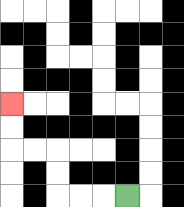{'start': '[5, 8]', 'end': '[0, 4]', 'path_directions': 'L,L,L,U,U,L,L,U,U', 'path_coordinates': '[[5, 8], [4, 8], [3, 8], [2, 8], [2, 7], [2, 6], [1, 6], [0, 6], [0, 5], [0, 4]]'}